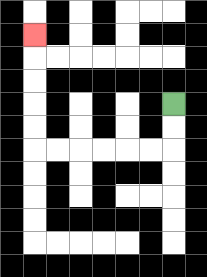{'start': '[7, 4]', 'end': '[1, 1]', 'path_directions': 'D,D,L,L,L,L,L,L,U,U,U,U,U', 'path_coordinates': '[[7, 4], [7, 5], [7, 6], [6, 6], [5, 6], [4, 6], [3, 6], [2, 6], [1, 6], [1, 5], [1, 4], [1, 3], [1, 2], [1, 1]]'}